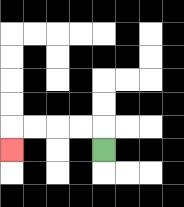{'start': '[4, 6]', 'end': '[0, 6]', 'path_directions': 'U,L,L,L,L,D', 'path_coordinates': '[[4, 6], [4, 5], [3, 5], [2, 5], [1, 5], [0, 5], [0, 6]]'}